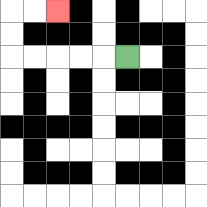{'start': '[5, 2]', 'end': '[2, 0]', 'path_directions': 'L,L,L,L,L,U,U,R,R', 'path_coordinates': '[[5, 2], [4, 2], [3, 2], [2, 2], [1, 2], [0, 2], [0, 1], [0, 0], [1, 0], [2, 0]]'}